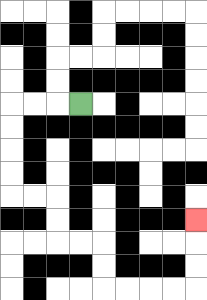{'start': '[3, 4]', 'end': '[8, 9]', 'path_directions': 'L,L,L,D,D,D,D,R,R,D,D,R,R,D,D,R,R,R,R,U,U,U', 'path_coordinates': '[[3, 4], [2, 4], [1, 4], [0, 4], [0, 5], [0, 6], [0, 7], [0, 8], [1, 8], [2, 8], [2, 9], [2, 10], [3, 10], [4, 10], [4, 11], [4, 12], [5, 12], [6, 12], [7, 12], [8, 12], [8, 11], [8, 10], [8, 9]]'}